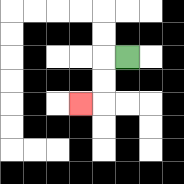{'start': '[5, 2]', 'end': '[3, 4]', 'path_directions': 'L,D,D,L', 'path_coordinates': '[[5, 2], [4, 2], [4, 3], [4, 4], [3, 4]]'}